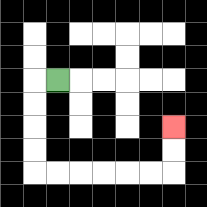{'start': '[2, 3]', 'end': '[7, 5]', 'path_directions': 'L,D,D,D,D,R,R,R,R,R,R,U,U', 'path_coordinates': '[[2, 3], [1, 3], [1, 4], [1, 5], [1, 6], [1, 7], [2, 7], [3, 7], [4, 7], [5, 7], [6, 7], [7, 7], [7, 6], [7, 5]]'}